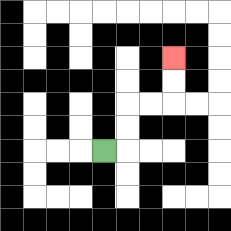{'start': '[4, 6]', 'end': '[7, 2]', 'path_directions': 'R,U,U,R,R,U,U', 'path_coordinates': '[[4, 6], [5, 6], [5, 5], [5, 4], [6, 4], [7, 4], [7, 3], [7, 2]]'}